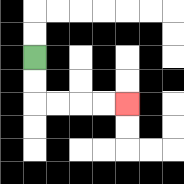{'start': '[1, 2]', 'end': '[5, 4]', 'path_directions': 'D,D,R,R,R,R', 'path_coordinates': '[[1, 2], [1, 3], [1, 4], [2, 4], [3, 4], [4, 4], [5, 4]]'}